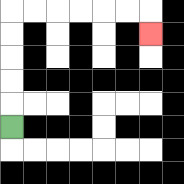{'start': '[0, 5]', 'end': '[6, 1]', 'path_directions': 'U,U,U,U,U,R,R,R,R,R,R,D', 'path_coordinates': '[[0, 5], [0, 4], [0, 3], [0, 2], [0, 1], [0, 0], [1, 0], [2, 0], [3, 0], [4, 0], [5, 0], [6, 0], [6, 1]]'}